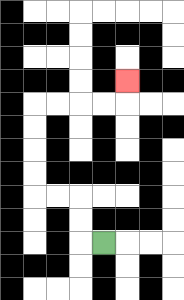{'start': '[4, 10]', 'end': '[5, 3]', 'path_directions': 'L,U,U,L,L,U,U,U,U,R,R,R,R,U', 'path_coordinates': '[[4, 10], [3, 10], [3, 9], [3, 8], [2, 8], [1, 8], [1, 7], [1, 6], [1, 5], [1, 4], [2, 4], [3, 4], [4, 4], [5, 4], [5, 3]]'}